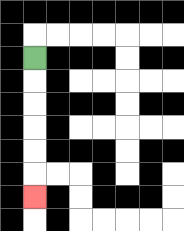{'start': '[1, 2]', 'end': '[1, 8]', 'path_directions': 'D,D,D,D,D,D', 'path_coordinates': '[[1, 2], [1, 3], [1, 4], [1, 5], [1, 6], [1, 7], [1, 8]]'}